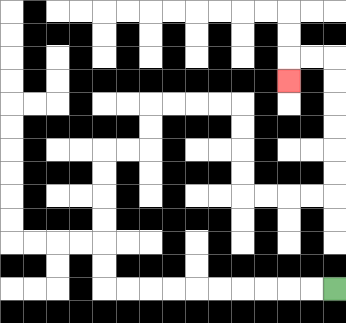{'start': '[14, 12]', 'end': '[12, 3]', 'path_directions': 'L,L,L,L,L,L,L,L,L,L,U,U,U,U,U,U,R,R,U,U,R,R,R,R,D,D,D,D,R,R,R,R,U,U,U,U,U,U,L,L,D', 'path_coordinates': '[[14, 12], [13, 12], [12, 12], [11, 12], [10, 12], [9, 12], [8, 12], [7, 12], [6, 12], [5, 12], [4, 12], [4, 11], [4, 10], [4, 9], [4, 8], [4, 7], [4, 6], [5, 6], [6, 6], [6, 5], [6, 4], [7, 4], [8, 4], [9, 4], [10, 4], [10, 5], [10, 6], [10, 7], [10, 8], [11, 8], [12, 8], [13, 8], [14, 8], [14, 7], [14, 6], [14, 5], [14, 4], [14, 3], [14, 2], [13, 2], [12, 2], [12, 3]]'}